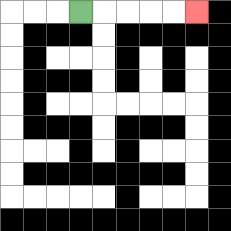{'start': '[3, 0]', 'end': '[8, 0]', 'path_directions': 'R,R,R,R,R', 'path_coordinates': '[[3, 0], [4, 0], [5, 0], [6, 0], [7, 0], [8, 0]]'}